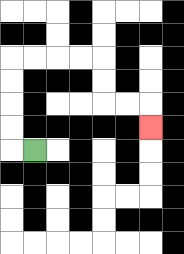{'start': '[1, 6]', 'end': '[6, 5]', 'path_directions': 'L,U,U,U,U,R,R,R,R,D,D,R,R,D', 'path_coordinates': '[[1, 6], [0, 6], [0, 5], [0, 4], [0, 3], [0, 2], [1, 2], [2, 2], [3, 2], [4, 2], [4, 3], [4, 4], [5, 4], [6, 4], [6, 5]]'}